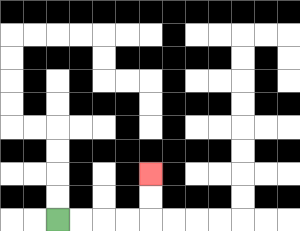{'start': '[2, 9]', 'end': '[6, 7]', 'path_directions': 'R,R,R,R,U,U', 'path_coordinates': '[[2, 9], [3, 9], [4, 9], [5, 9], [6, 9], [6, 8], [6, 7]]'}